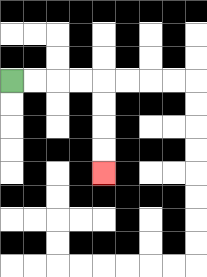{'start': '[0, 3]', 'end': '[4, 7]', 'path_directions': 'R,R,R,R,D,D,D,D', 'path_coordinates': '[[0, 3], [1, 3], [2, 3], [3, 3], [4, 3], [4, 4], [4, 5], [4, 6], [4, 7]]'}